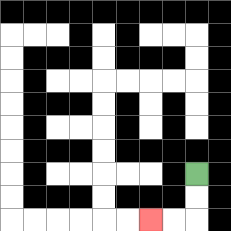{'start': '[8, 7]', 'end': '[6, 9]', 'path_directions': 'D,D,L,L', 'path_coordinates': '[[8, 7], [8, 8], [8, 9], [7, 9], [6, 9]]'}